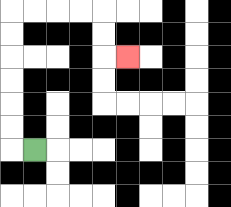{'start': '[1, 6]', 'end': '[5, 2]', 'path_directions': 'L,U,U,U,U,U,U,R,R,R,R,D,D,R', 'path_coordinates': '[[1, 6], [0, 6], [0, 5], [0, 4], [0, 3], [0, 2], [0, 1], [0, 0], [1, 0], [2, 0], [3, 0], [4, 0], [4, 1], [4, 2], [5, 2]]'}